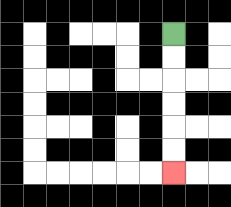{'start': '[7, 1]', 'end': '[7, 7]', 'path_directions': 'D,D,D,D,D,D', 'path_coordinates': '[[7, 1], [7, 2], [7, 3], [7, 4], [7, 5], [7, 6], [7, 7]]'}